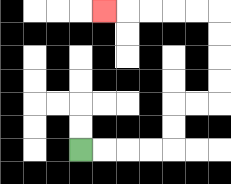{'start': '[3, 6]', 'end': '[4, 0]', 'path_directions': 'R,R,R,R,U,U,R,R,U,U,U,U,L,L,L,L,L', 'path_coordinates': '[[3, 6], [4, 6], [5, 6], [6, 6], [7, 6], [7, 5], [7, 4], [8, 4], [9, 4], [9, 3], [9, 2], [9, 1], [9, 0], [8, 0], [7, 0], [6, 0], [5, 0], [4, 0]]'}